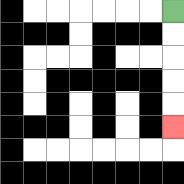{'start': '[7, 0]', 'end': '[7, 5]', 'path_directions': 'D,D,D,D,D', 'path_coordinates': '[[7, 0], [7, 1], [7, 2], [7, 3], [7, 4], [7, 5]]'}